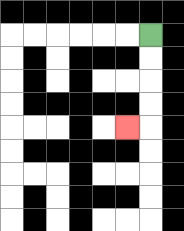{'start': '[6, 1]', 'end': '[5, 5]', 'path_directions': 'D,D,D,D,L', 'path_coordinates': '[[6, 1], [6, 2], [6, 3], [6, 4], [6, 5], [5, 5]]'}